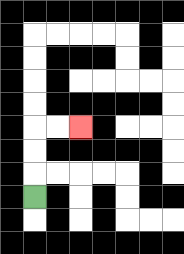{'start': '[1, 8]', 'end': '[3, 5]', 'path_directions': 'U,U,U,R,R', 'path_coordinates': '[[1, 8], [1, 7], [1, 6], [1, 5], [2, 5], [3, 5]]'}